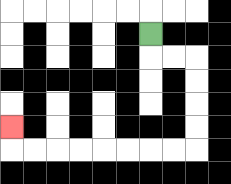{'start': '[6, 1]', 'end': '[0, 5]', 'path_directions': 'D,R,R,D,D,D,D,L,L,L,L,L,L,L,L,U', 'path_coordinates': '[[6, 1], [6, 2], [7, 2], [8, 2], [8, 3], [8, 4], [8, 5], [8, 6], [7, 6], [6, 6], [5, 6], [4, 6], [3, 6], [2, 6], [1, 6], [0, 6], [0, 5]]'}